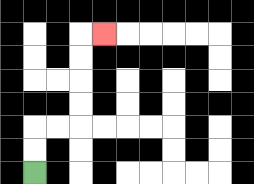{'start': '[1, 7]', 'end': '[4, 1]', 'path_directions': 'U,U,R,R,U,U,U,U,R', 'path_coordinates': '[[1, 7], [1, 6], [1, 5], [2, 5], [3, 5], [3, 4], [3, 3], [3, 2], [3, 1], [4, 1]]'}